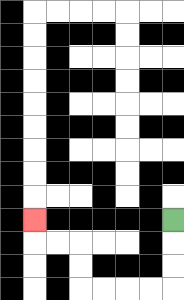{'start': '[7, 9]', 'end': '[1, 9]', 'path_directions': 'D,D,D,L,L,L,L,U,U,L,L,U', 'path_coordinates': '[[7, 9], [7, 10], [7, 11], [7, 12], [6, 12], [5, 12], [4, 12], [3, 12], [3, 11], [3, 10], [2, 10], [1, 10], [1, 9]]'}